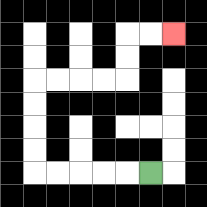{'start': '[6, 7]', 'end': '[7, 1]', 'path_directions': 'L,L,L,L,L,U,U,U,U,R,R,R,R,U,U,R,R', 'path_coordinates': '[[6, 7], [5, 7], [4, 7], [3, 7], [2, 7], [1, 7], [1, 6], [1, 5], [1, 4], [1, 3], [2, 3], [3, 3], [4, 3], [5, 3], [5, 2], [5, 1], [6, 1], [7, 1]]'}